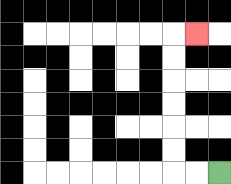{'start': '[9, 7]', 'end': '[8, 1]', 'path_directions': 'L,L,U,U,U,U,U,U,R', 'path_coordinates': '[[9, 7], [8, 7], [7, 7], [7, 6], [7, 5], [7, 4], [7, 3], [7, 2], [7, 1], [8, 1]]'}